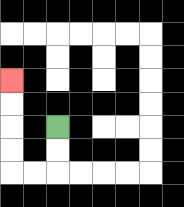{'start': '[2, 5]', 'end': '[0, 3]', 'path_directions': 'D,D,L,L,U,U,U,U', 'path_coordinates': '[[2, 5], [2, 6], [2, 7], [1, 7], [0, 7], [0, 6], [0, 5], [0, 4], [0, 3]]'}